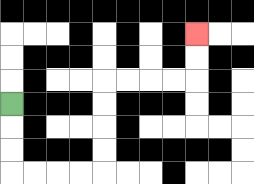{'start': '[0, 4]', 'end': '[8, 1]', 'path_directions': 'D,D,D,R,R,R,R,U,U,U,U,R,R,R,R,U,U', 'path_coordinates': '[[0, 4], [0, 5], [0, 6], [0, 7], [1, 7], [2, 7], [3, 7], [4, 7], [4, 6], [4, 5], [4, 4], [4, 3], [5, 3], [6, 3], [7, 3], [8, 3], [8, 2], [8, 1]]'}